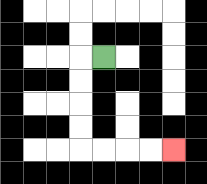{'start': '[4, 2]', 'end': '[7, 6]', 'path_directions': 'L,D,D,D,D,R,R,R,R', 'path_coordinates': '[[4, 2], [3, 2], [3, 3], [3, 4], [3, 5], [3, 6], [4, 6], [5, 6], [6, 6], [7, 6]]'}